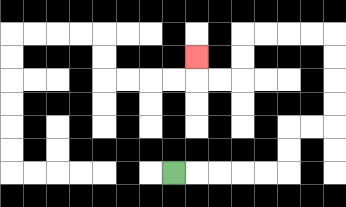{'start': '[7, 7]', 'end': '[8, 2]', 'path_directions': 'R,R,R,R,R,U,U,R,R,U,U,U,U,L,L,L,L,D,D,L,L,U', 'path_coordinates': '[[7, 7], [8, 7], [9, 7], [10, 7], [11, 7], [12, 7], [12, 6], [12, 5], [13, 5], [14, 5], [14, 4], [14, 3], [14, 2], [14, 1], [13, 1], [12, 1], [11, 1], [10, 1], [10, 2], [10, 3], [9, 3], [8, 3], [8, 2]]'}